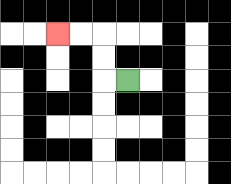{'start': '[5, 3]', 'end': '[2, 1]', 'path_directions': 'L,U,U,L,L', 'path_coordinates': '[[5, 3], [4, 3], [4, 2], [4, 1], [3, 1], [2, 1]]'}